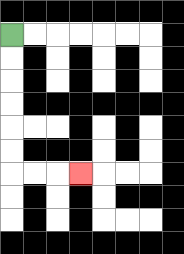{'start': '[0, 1]', 'end': '[3, 7]', 'path_directions': 'D,D,D,D,D,D,R,R,R', 'path_coordinates': '[[0, 1], [0, 2], [0, 3], [0, 4], [0, 5], [0, 6], [0, 7], [1, 7], [2, 7], [3, 7]]'}